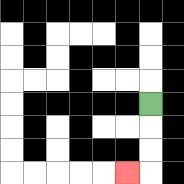{'start': '[6, 4]', 'end': '[5, 7]', 'path_directions': 'D,D,D,L', 'path_coordinates': '[[6, 4], [6, 5], [6, 6], [6, 7], [5, 7]]'}